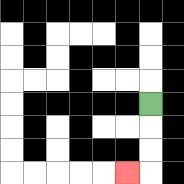{'start': '[6, 4]', 'end': '[5, 7]', 'path_directions': 'D,D,D,L', 'path_coordinates': '[[6, 4], [6, 5], [6, 6], [6, 7], [5, 7]]'}